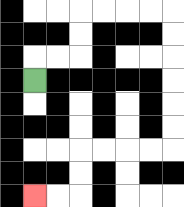{'start': '[1, 3]', 'end': '[1, 8]', 'path_directions': 'U,R,R,U,U,R,R,R,R,D,D,D,D,D,D,L,L,L,L,D,D,L,L', 'path_coordinates': '[[1, 3], [1, 2], [2, 2], [3, 2], [3, 1], [3, 0], [4, 0], [5, 0], [6, 0], [7, 0], [7, 1], [7, 2], [7, 3], [7, 4], [7, 5], [7, 6], [6, 6], [5, 6], [4, 6], [3, 6], [3, 7], [3, 8], [2, 8], [1, 8]]'}